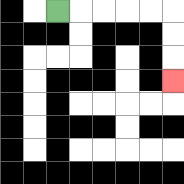{'start': '[2, 0]', 'end': '[7, 3]', 'path_directions': 'R,R,R,R,R,D,D,D', 'path_coordinates': '[[2, 0], [3, 0], [4, 0], [5, 0], [6, 0], [7, 0], [7, 1], [7, 2], [7, 3]]'}